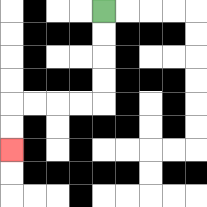{'start': '[4, 0]', 'end': '[0, 6]', 'path_directions': 'D,D,D,D,L,L,L,L,D,D', 'path_coordinates': '[[4, 0], [4, 1], [4, 2], [4, 3], [4, 4], [3, 4], [2, 4], [1, 4], [0, 4], [0, 5], [0, 6]]'}